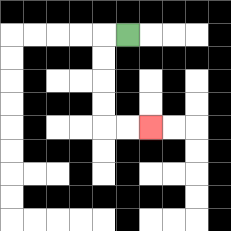{'start': '[5, 1]', 'end': '[6, 5]', 'path_directions': 'L,D,D,D,D,R,R', 'path_coordinates': '[[5, 1], [4, 1], [4, 2], [4, 3], [4, 4], [4, 5], [5, 5], [6, 5]]'}